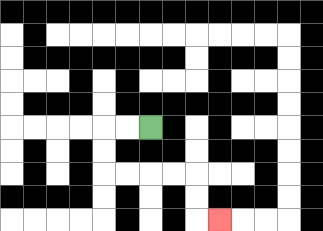{'start': '[6, 5]', 'end': '[9, 9]', 'path_directions': 'L,L,D,D,R,R,R,R,D,D,R', 'path_coordinates': '[[6, 5], [5, 5], [4, 5], [4, 6], [4, 7], [5, 7], [6, 7], [7, 7], [8, 7], [8, 8], [8, 9], [9, 9]]'}